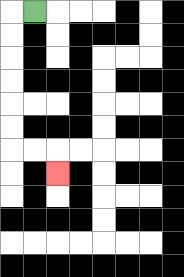{'start': '[1, 0]', 'end': '[2, 7]', 'path_directions': 'L,D,D,D,D,D,D,R,R,D', 'path_coordinates': '[[1, 0], [0, 0], [0, 1], [0, 2], [0, 3], [0, 4], [0, 5], [0, 6], [1, 6], [2, 6], [2, 7]]'}